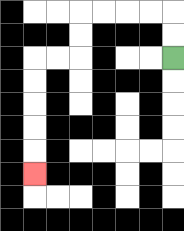{'start': '[7, 2]', 'end': '[1, 7]', 'path_directions': 'U,U,L,L,L,L,D,D,L,L,D,D,D,D,D', 'path_coordinates': '[[7, 2], [7, 1], [7, 0], [6, 0], [5, 0], [4, 0], [3, 0], [3, 1], [3, 2], [2, 2], [1, 2], [1, 3], [1, 4], [1, 5], [1, 6], [1, 7]]'}